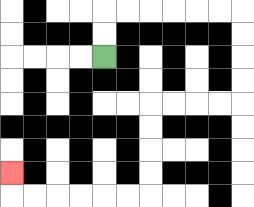{'start': '[4, 2]', 'end': '[0, 7]', 'path_directions': 'U,U,R,R,R,R,R,R,D,D,D,D,L,L,L,L,D,D,D,D,L,L,L,L,L,L,U', 'path_coordinates': '[[4, 2], [4, 1], [4, 0], [5, 0], [6, 0], [7, 0], [8, 0], [9, 0], [10, 0], [10, 1], [10, 2], [10, 3], [10, 4], [9, 4], [8, 4], [7, 4], [6, 4], [6, 5], [6, 6], [6, 7], [6, 8], [5, 8], [4, 8], [3, 8], [2, 8], [1, 8], [0, 8], [0, 7]]'}